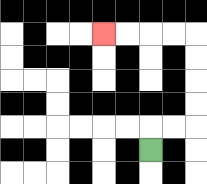{'start': '[6, 6]', 'end': '[4, 1]', 'path_directions': 'U,R,R,U,U,U,U,L,L,L,L', 'path_coordinates': '[[6, 6], [6, 5], [7, 5], [8, 5], [8, 4], [8, 3], [8, 2], [8, 1], [7, 1], [6, 1], [5, 1], [4, 1]]'}